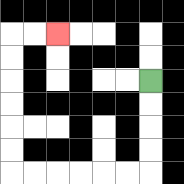{'start': '[6, 3]', 'end': '[2, 1]', 'path_directions': 'D,D,D,D,L,L,L,L,L,L,U,U,U,U,U,U,R,R', 'path_coordinates': '[[6, 3], [6, 4], [6, 5], [6, 6], [6, 7], [5, 7], [4, 7], [3, 7], [2, 7], [1, 7], [0, 7], [0, 6], [0, 5], [0, 4], [0, 3], [0, 2], [0, 1], [1, 1], [2, 1]]'}